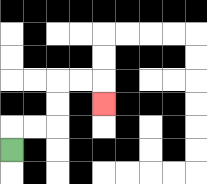{'start': '[0, 6]', 'end': '[4, 4]', 'path_directions': 'U,R,R,U,U,R,R,D', 'path_coordinates': '[[0, 6], [0, 5], [1, 5], [2, 5], [2, 4], [2, 3], [3, 3], [4, 3], [4, 4]]'}